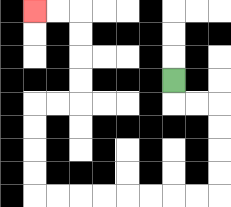{'start': '[7, 3]', 'end': '[1, 0]', 'path_directions': 'D,R,R,D,D,D,D,L,L,L,L,L,L,L,L,U,U,U,U,R,R,U,U,U,U,L,L', 'path_coordinates': '[[7, 3], [7, 4], [8, 4], [9, 4], [9, 5], [9, 6], [9, 7], [9, 8], [8, 8], [7, 8], [6, 8], [5, 8], [4, 8], [3, 8], [2, 8], [1, 8], [1, 7], [1, 6], [1, 5], [1, 4], [2, 4], [3, 4], [3, 3], [3, 2], [3, 1], [3, 0], [2, 0], [1, 0]]'}